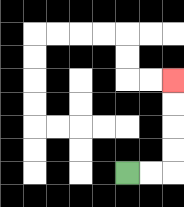{'start': '[5, 7]', 'end': '[7, 3]', 'path_directions': 'R,R,U,U,U,U', 'path_coordinates': '[[5, 7], [6, 7], [7, 7], [7, 6], [7, 5], [7, 4], [7, 3]]'}